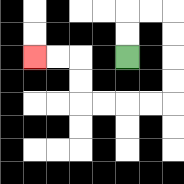{'start': '[5, 2]', 'end': '[1, 2]', 'path_directions': 'U,U,R,R,D,D,D,D,L,L,L,L,U,U,L,L', 'path_coordinates': '[[5, 2], [5, 1], [5, 0], [6, 0], [7, 0], [7, 1], [7, 2], [7, 3], [7, 4], [6, 4], [5, 4], [4, 4], [3, 4], [3, 3], [3, 2], [2, 2], [1, 2]]'}